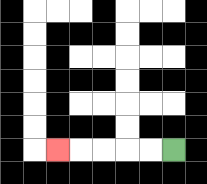{'start': '[7, 6]', 'end': '[2, 6]', 'path_directions': 'L,L,L,L,L', 'path_coordinates': '[[7, 6], [6, 6], [5, 6], [4, 6], [3, 6], [2, 6]]'}